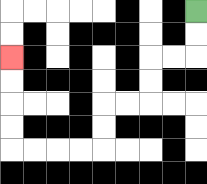{'start': '[8, 0]', 'end': '[0, 2]', 'path_directions': 'D,D,L,L,D,D,L,L,D,D,L,L,L,L,U,U,U,U', 'path_coordinates': '[[8, 0], [8, 1], [8, 2], [7, 2], [6, 2], [6, 3], [6, 4], [5, 4], [4, 4], [4, 5], [4, 6], [3, 6], [2, 6], [1, 6], [0, 6], [0, 5], [0, 4], [0, 3], [0, 2]]'}